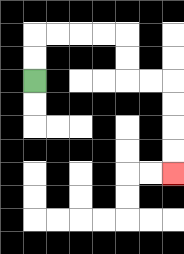{'start': '[1, 3]', 'end': '[7, 7]', 'path_directions': 'U,U,R,R,R,R,D,D,R,R,D,D,D,D', 'path_coordinates': '[[1, 3], [1, 2], [1, 1], [2, 1], [3, 1], [4, 1], [5, 1], [5, 2], [5, 3], [6, 3], [7, 3], [7, 4], [7, 5], [7, 6], [7, 7]]'}